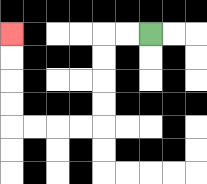{'start': '[6, 1]', 'end': '[0, 1]', 'path_directions': 'L,L,D,D,D,D,L,L,L,L,U,U,U,U', 'path_coordinates': '[[6, 1], [5, 1], [4, 1], [4, 2], [4, 3], [4, 4], [4, 5], [3, 5], [2, 5], [1, 5], [0, 5], [0, 4], [0, 3], [0, 2], [0, 1]]'}